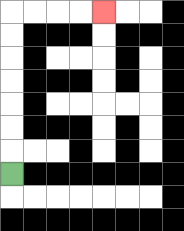{'start': '[0, 7]', 'end': '[4, 0]', 'path_directions': 'U,U,U,U,U,U,U,R,R,R,R', 'path_coordinates': '[[0, 7], [0, 6], [0, 5], [0, 4], [0, 3], [0, 2], [0, 1], [0, 0], [1, 0], [2, 0], [3, 0], [4, 0]]'}